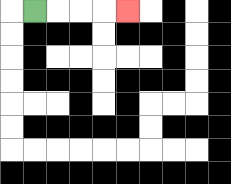{'start': '[1, 0]', 'end': '[5, 0]', 'path_directions': 'R,R,R,R', 'path_coordinates': '[[1, 0], [2, 0], [3, 0], [4, 0], [5, 0]]'}